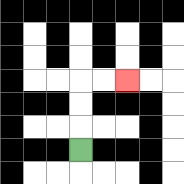{'start': '[3, 6]', 'end': '[5, 3]', 'path_directions': 'U,U,U,R,R', 'path_coordinates': '[[3, 6], [3, 5], [3, 4], [3, 3], [4, 3], [5, 3]]'}